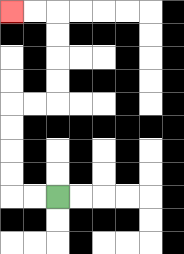{'start': '[2, 8]', 'end': '[0, 0]', 'path_directions': 'L,L,U,U,U,U,R,R,U,U,U,U,L,L', 'path_coordinates': '[[2, 8], [1, 8], [0, 8], [0, 7], [0, 6], [0, 5], [0, 4], [1, 4], [2, 4], [2, 3], [2, 2], [2, 1], [2, 0], [1, 0], [0, 0]]'}